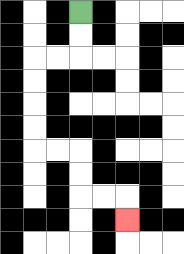{'start': '[3, 0]', 'end': '[5, 9]', 'path_directions': 'D,D,L,L,D,D,D,D,R,R,D,D,R,R,D', 'path_coordinates': '[[3, 0], [3, 1], [3, 2], [2, 2], [1, 2], [1, 3], [1, 4], [1, 5], [1, 6], [2, 6], [3, 6], [3, 7], [3, 8], [4, 8], [5, 8], [5, 9]]'}